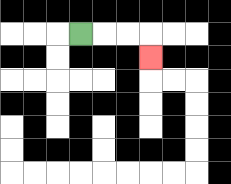{'start': '[3, 1]', 'end': '[6, 2]', 'path_directions': 'R,R,R,D', 'path_coordinates': '[[3, 1], [4, 1], [5, 1], [6, 1], [6, 2]]'}